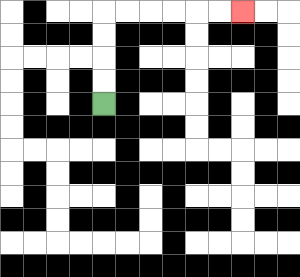{'start': '[4, 4]', 'end': '[10, 0]', 'path_directions': 'U,U,U,U,R,R,R,R,R,R', 'path_coordinates': '[[4, 4], [4, 3], [4, 2], [4, 1], [4, 0], [5, 0], [6, 0], [7, 0], [8, 0], [9, 0], [10, 0]]'}